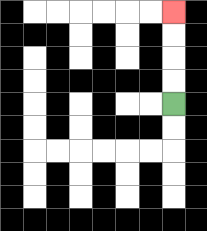{'start': '[7, 4]', 'end': '[7, 0]', 'path_directions': 'U,U,U,U', 'path_coordinates': '[[7, 4], [7, 3], [7, 2], [7, 1], [7, 0]]'}